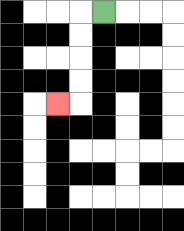{'start': '[4, 0]', 'end': '[2, 4]', 'path_directions': 'L,D,D,D,D,L', 'path_coordinates': '[[4, 0], [3, 0], [3, 1], [3, 2], [3, 3], [3, 4], [2, 4]]'}